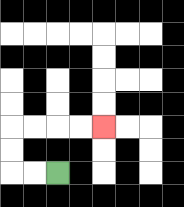{'start': '[2, 7]', 'end': '[4, 5]', 'path_directions': 'L,L,U,U,R,R,R,R', 'path_coordinates': '[[2, 7], [1, 7], [0, 7], [0, 6], [0, 5], [1, 5], [2, 5], [3, 5], [4, 5]]'}